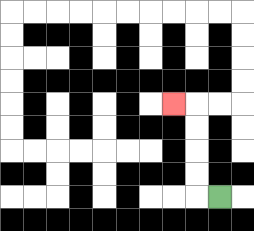{'start': '[9, 8]', 'end': '[7, 4]', 'path_directions': 'L,U,U,U,U,L', 'path_coordinates': '[[9, 8], [8, 8], [8, 7], [8, 6], [8, 5], [8, 4], [7, 4]]'}